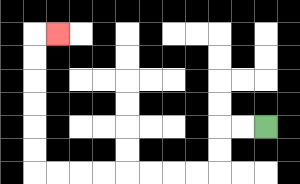{'start': '[11, 5]', 'end': '[2, 1]', 'path_directions': 'L,L,D,D,L,L,L,L,L,L,L,L,U,U,U,U,U,U,R', 'path_coordinates': '[[11, 5], [10, 5], [9, 5], [9, 6], [9, 7], [8, 7], [7, 7], [6, 7], [5, 7], [4, 7], [3, 7], [2, 7], [1, 7], [1, 6], [1, 5], [1, 4], [1, 3], [1, 2], [1, 1], [2, 1]]'}